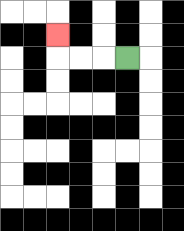{'start': '[5, 2]', 'end': '[2, 1]', 'path_directions': 'L,L,L,U', 'path_coordinates': '[[5, 2], [4, 2], [3, 2], [2, 2], [2, 1]]'}